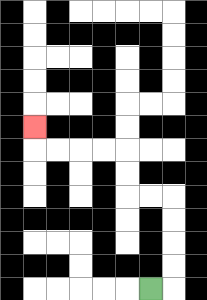{'start': '[6, 12]', 'end': '[1, 5]', 'path_directions': 'R,U,U,U,U,L,L,U,U,L,L,L,L,U', 'path_coordinates': '[[6, 12], [7, 12], [7, 11], [7, 10], [7, 9], [7, 8], [6, 8], [5, 8], [5, 7], [5, 6], [4, 6], [3, 6], [2, 6], [1, 6], [1, 5]]'}